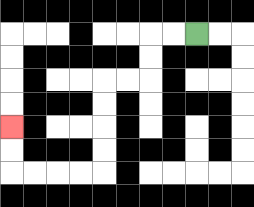{'start': '[8, 1]', 'end': '[0, 5]', 'path_directions': 'L,L,D,D,L,L,D,D,D,D,L,L,L,L,U,U', 'path_coordinates': '[[8, 1], [7, 1], [6, 1], [6, 2], [6, 3], [5, 3], [4, 3], [4, 4], [4, 5], [4, 6], [4, 7], [3, 7], [2, 7], [1, 7], [0, 7], [0, 6], [0, 5]]'}